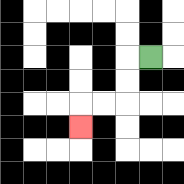{'start': '[6, 2]', 'end': '[3, 5]', 'path_directions': 'L,D,D,L,L,D', 'path_coordinates': '[[6, 2], [5, 2], [5, 3], [5, 4], [4, 4], [3, 4], [3, 5]]'}